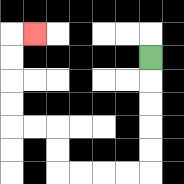{'start': '[6, 2]', 'end': '[1, 1]', 'path_directions': 'D,D,D,D,D,L,L,L,L,U,U,L,L,U,U,U,U,R', 'path_coordinates': '[[6, 2], [6, 3], [6, 4], [6, 5], [6, 6], [6, 7], [5, 7], [4, 7], [3, 7], [2, 7], [2, 6], [2, 5], [1, 5], [0, 5], [0, 4], [0, 3], [0, 2], [0, 1], [1, 1]]'}